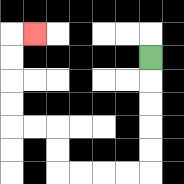{'start': '[6, 2]', 'end': '[1, 1]', 'path_directions': 'D,D,D,D,D,L,L,L,L,U,U,L,L,U,U,U,U,R', 'path_coordinates': '[[6, 2], [6, 3], [6, 4], [6, 5], [6, 6], [6, 7], [5, 7], [4, 7], [3, 7], [2, 7], [2, 6], [2, 5], [1, 5], [0, 5], [0, 4], [0, 3], [0, 2], [0, 1], [1, 1]]'}